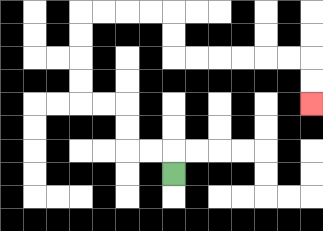{'start': '[7, 7]', 'end': '[13, 4]', 'path_directions': 'U,L,L,U,U,L,L,U,U,U,U,R,R,R,R,D,D,R,R,R,R,R,R,D,D', 'path_coordinates': '[[7, 7], [7, 6], [6, 6], [5, 6], [5, 5], [5, 4], [4, 4], [3, 4], [3, 3], [3, 2], [3, 1], [3, 0], [4, 0], [5, 0], [6, 0], [7, 0], [7, 1], [7, 2], [8, 2], [9, 2], [10, 2], [11, 2], [12, 2], [13, 2], [13, 3], [13, 4]]'}